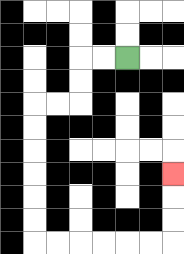{'start': '[5, 2]', 'end': '[7, 7]', 'path_directions': 'L,L,D,D,L,L,D,D,D,D,D,D,R,R,R,R,R,R,U,U,U', 'path_coordinates': '[[5, 2], [4, 2], [3, 2], [3, 3], [3, 4], [2, 4], [1, 4], [1, 5], [1, 6], [1, 7], [1, 8], [1, 9], [1, 10], [2, 10], [3, 10], [4, 10], [5, 10], [6, 10], [7, 10], [7, 9], [7, 8], [7, 7]]'}